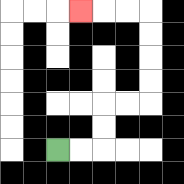{'start': '[2, 6]', 'end': '[3, 0]', 'path_directions': 'R,R,U,U,R,R,U,U,U,U,L,L,L', 'path_coordinates': '[[2, 6], [3, 6], [4, 6], [4, 5], [4, 4], [5, 4], [6, 4], [6, 3], [6, 2], [6, 1], [6, 0], [5, 0], [4, 0], [3, 0]]'}